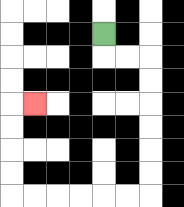{'start': '[4, 1]', 'end': '[1, 4]', 'path_directions': 'D,R,R,D,D,D,D,D,D,L,L,L,L,L,L,U,U,U,U,R', 'path_coordinates': '[[4, 1], [4, 2], [5, 2], [6, 2], [6, 3], [6, 4], [6, 5], [6, 6], [6, 7], [6, 8], [5, 8], [4, 8], [3, 8], [2, 8], [1, 8], [0, 8], [0, 7], [0, 6], [0, 5], [0, 4], [1, 4]]'}